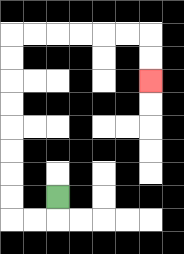{'start': '[2, 8]', 'end': '[6, 3]', 'path_directions': 'D,L,L,U,U,U,U,U,U,U,U,R,R,R,R,R,R,D,D', 'path_coordinates': '[[2, 8], [2, 9], [1, 9], [0, 9], [0, 8], [0, 7], [0, 6], [0, 5], [0, 4], [0, 3], [0, 2], [0, 1], [1, 1], [2, 1], [3, 1], [4, 1], [5, 1], [6, 1], [6, 2], [6, 3]]'}